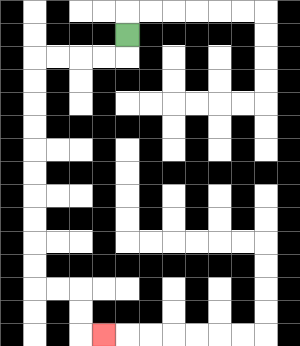{'start': '[5, 1]', 'end': '[4, 14]', 'path_directions': 'D,L,L,L,L,D,D,D,D,D,D,D,D,D,D,R,R,D,D,R', 'path_coordinates': '[[5, 1], [5, 2], [4, 2], [3, 2], [2, 2], [1, 2], [1, 3], [1, 4], [1, 5], [1, 6], [1, 7], [1, 8], [1, 9], [1, 10], [1, 11], [1, 12], [2, 12], [3, 12], [3, 13], [3, 14], [4, 14]]'}